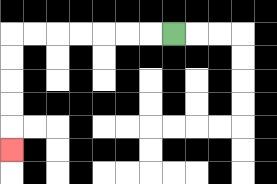{'start': '[7, 1]', 'end': '[0, 6]', 'path_directions': 'L,L,L,L,L,L,L,D,D,D,D,D', 'path_coordinates': '[[7, 1], [6, 1], [5, 1], [4, 1], [3, 1], [2, 1], [1, 1], [0, 1], [0, 2], [0, 3], [0, 4], [0, 5], [0, 6]]'}